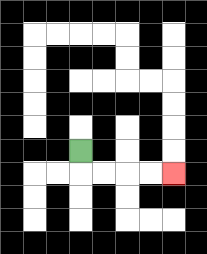{'start': '[3, 6]', 'end': '[7, 7]', 'path_directions': 'D,R,R,R,R', 'path_coordinates': '[[3, 6], [3, 7], [4, 7], [5, 7], [6, 7], [7, 7]]'}